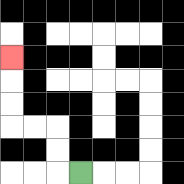{'start': '[3, 7]', 'end': '[0, 2]', 'path_directions': 'L,U,U,L,L,U,U,U', 'path_coordinates': '[[3, 7], [2, 7], [2, 6], [2, 5], [1, 5], [0, 5], [0, 4], [0, 3], [0, 2]]'}